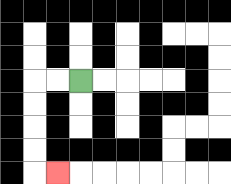{'start': '[3, 3]', 'end': '[2, 7]', 'path_directions': 'L,L,D,D,D,D,R', 'path_coordinates': '[[3, 3], [2, 3], [1, 3], [1, 4], [1, 5], [1, 6], [1, 7], [2, 7]]'}